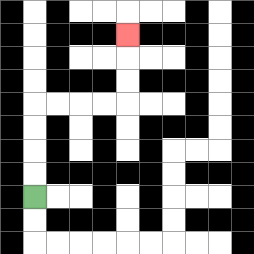{'start': '[1, 8]', 'end': '[5, 1]', 'path_directions': 'U,U,U,U,R,R,R,R,U,U,U', 'path_coordinates': '[[1, 8], [1, 7], [1, 6], [1, 5], [1, 4], [2, 4], [3, 4], [4, 4], [5, 4], [5, 3], [5, 2], [5, 1]]'}